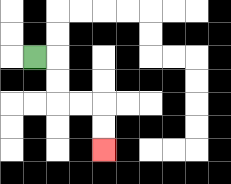{'start': '[1, 2]', 'end': '[4, 6]', 'path_directions': 'R,D,D,R,R,D,D', 'path_coordinates': '[[1, 2], [2, 2], [2, 3], [2, 4], [3, 4], [4, 4], [4, 5], [4, 6]]'}